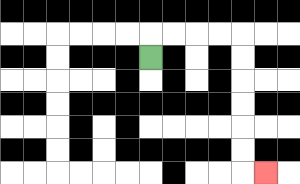{'start': '[6, 2]', 'end': '[11, 7]', 'path_directions': 'U,R,R,R,R,D,D,D,D,D,D,R', 'path_coordinates': '[[6, 2], [6, 1], [7, 1], [8, 1], [9, 1], [10, 1], [10, 2], [10, 3], [10, 4], [10, 5], [10, 6], [10, 7], [11, 7]]'}